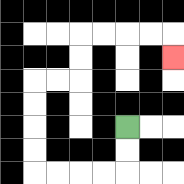{'start': '[5, 5]', 'end': '[7, 2]', 'path_directions': 'D,D,L,L,L,L,U,U,U,U,R,R,U,U,R,R,R,R,D', 'path_coordinates': '[[5, 5], [5, 6], [5, 7], [4, 7], [3, 7], [2, 7], [1, 7], [1, 6], [1, 5], [1, 4], [1, 3], [2, 3], [3, 3], [3, 2], [3, 1], [4, 1], [5, 1], [6, 1], [7, 1], [7, 2]]'}